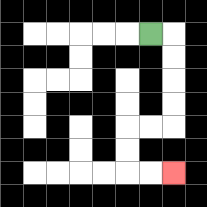{'start': '[6, 1]', 'end': '[7, 7]', 'path_directions': 'R,D,D,D,D,L,L,D,D,R,R', 'path_coordinates': '[[6, 1], [7, 1], [7, 2], [7, 3], [7, 4], [7, 5], [6, 5], [5, 5], [5, 6], [5, 7], [6, 7], [7, 7]]'}